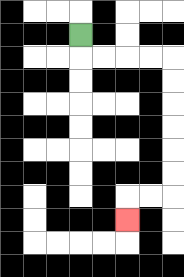{'start': '[3, 1]', 'end': '[5, 9]', 'path_directions': 'D,R,R,R,R,D,D,D,D,D,D,L,L,D', 'path_coordinates': '[[3, 1], [3, 2], [4, 2], [5, 2], [6, 2], [7, 2], [7, 3], [7, 4], [7, 5], [7, 6], [7, 7], [7, 8], [6, 8], [5, 8], [5, 9]]'}